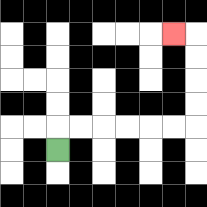{'start': '[2, 6]', 'end': '[7, 1]', 'path_directions': 'U,R,R,R,R,R,R,U,U,U,U,L', 'path_coordinates': '[[2, 6], [2, 5], [3, 5], [4, 5], [5, 5], [6, 5], [7, 5], [8, 5], [8, 4], [8, 3], [8, 2], [8, 1], [7, 1]]'}